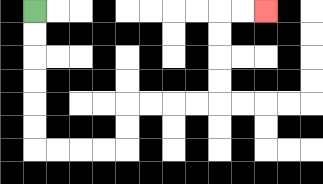{'start': '[1, 0]', 'end': '[11, 0]', 'path_directions': 'D,D,D,D,D,D,R,R,R,R,U,U,R,R,R,R,U,U,U,U,R,R', 'path_coordinates': '[[1, 0], [1, 1], [1, 2], [1, 3], [1, 4], [1, 5], [1, 6], [2, 6], [3, 6], [4, 6], [5, 6], [5, 5], [5, 4], [6, 4], [7, 4], [8, 4], [9, 4], [9, 3], [9, 2], [9, 1], [9, 0], [10, 0], [11, 0]]'}